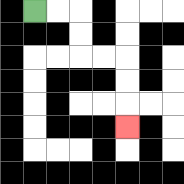{'start': '[1, 0]', 'end': '[5, 5]', 'path_directions': 'R,R,D,D,R,R,D,D,D', 'path_coordinates': '[[1, 0], [2, 0], [3, 0], [3, 1], [3, 2], [4, 2], [5, 2], [5, 3], [5, 4], [5, 5]]'}